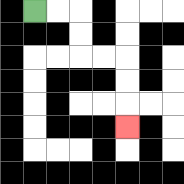{'start': '[1, 0]', 'end': '[5, 5]', 'path_directions': 'R,R,D,D,R,R,D,D,D', 'path_coordinates': '[[1, 0], [2, 0], [3, 0], [3, 1], [3, 2], [4, 2], [5, 2], [5, 3], [5, 4], [5, 5]]'}